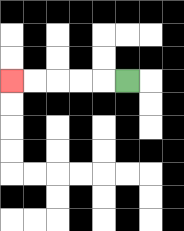{'start': '[5, 3]', 'end': '[0, 3]', 'path_directions': 'L,L,L,L,L', 'path_coordinates': '[[5, 3], [4, 3], [3, 3], [2, 3], [1, 3], [0, 3]]'}